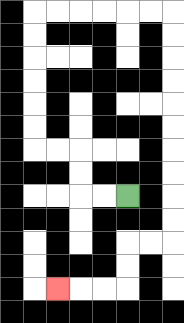{'start': '[5, 8]', 'end': '[2, 12]', 'path_directions': 'L,L,U,U,L,L,U,U,U,U,U,U,R,R,R,R,R,R,D,D,D,D,D,D,D,D,D,D,L,L,D,D,L,L,L', 'path_coordinates': '[[5, 8], [4, 8], [3, 8], [3, 7], [3, 6], [2, 6], [1, 6], [1, 5], [1, 4], [1, 3], [1, 2], [1, 1], [1, 0], [2, 0], [3, 0], [4, 0], [5, 0], [6, 0], [7, 0], [7, 1], [7, 2], [7, 3], [7, 4], [7, 5], [7, 6], [7, 7], [7, 8], [7, 9], [7, 10], [6, 10], [5, 10], [5, 11], [5, 12], [4, 12], [3, 12], [2, 12]]'}